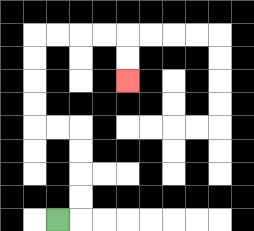{'start': '[2, 9]', 'end': '[5, 3]', 'path_directions': 'R,U,U,U,U,L,L,U,U,U,U,R,R,R,R,D,D', 'path_coordinates': '[[2, 9], [3, 9], [3, 8], [3, 7], [3, 6], [3, 5], [2, 5], [1, 5], [1, 4], [1, 3], [1, 2], [1, 1], [2, 1], [3, 1], [4, 1], [5, 1], [5, 2], [5, 3]]'}